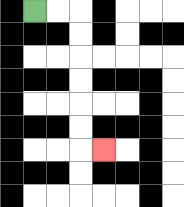{'start': '[1, 0]', 'end': '[4, 6]', 'path_directions': 'R,R,D,D,D,D,D,D,R', 'path_coordinates': '[[1, 0], [2, 0], [3, 0], [3, 1], [3, 2], [3, 3], [3, 4], [3, 5], [3, 6], [4, 6]]'}